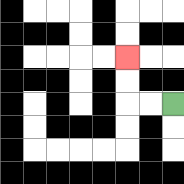{'start': '[7, 4]', 'end': '[5, 2]', 'path_directions': 'L,L,U,U', 'path_coordinates': '[[7, 4], [6, 4], [5, 4], [5, 3], [5, 2]]'}